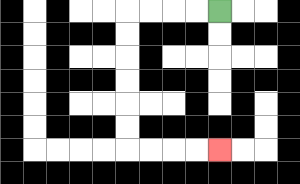{'start': '[9, 0]', 'end': '[9, 6]', 'path_directions': 'L,L,L,L,D,D,D,D,D,D,R,R,R,R', 'path_coordinates': '[[9, 0], [8, 0], [7, 0], [6, 0], [5, 0], [5, 1], [5, 2], [5, 3], [5, 4], [5, 5], [5, 6], [6, 6], [7, 6], [8, 6], [9, 6]]'}